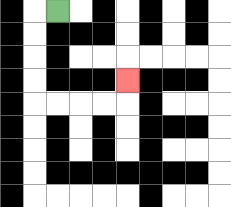{'start': '[2, 0]', 'end': '[5, 3]', 'path_directions': 'L,D,D,D,D,R,R,R,R,U', 'path_coordinates': '[[2, 0], [1, 0], [1, 1], [1, 2], [1, 3], [1, 4], [2, 4], [3, 4], [4, 4], [5, 4], [5, 3]]'}